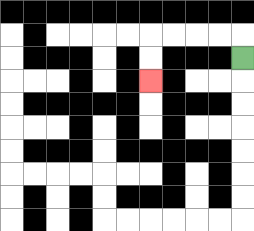{'start': '[10, 2]', 'end': '[6, 3]', 'path_directions': 'U,L,L,L,L,D,D', 'path_coordinates': '[[10, 2], [10, 1], [9, 1], [8, 1], [7, 1], [6, 1], [6, 2], [6, 3]]'}